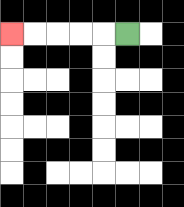{'start': '[5, 1]', 'end': '[0, 1]', 'path_directions': 'L,L,L,L,L', 'path_coordinates': '[[5, 1], [4, 1], [3, 1], [2, 1], [1, 1], [0, 1]]'}